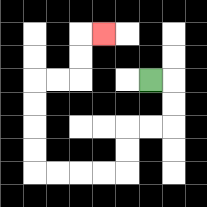{'start': '[6, 3]', 'end': '[4, 1]', 'path_directions': 'R,D,D,L,L,D,D,L,L,L,L,U,U,U,U,R,R,U,U,R', 'path_coordinates': '[[6, 3], [7, 3], [7, 4], [7, 5], [6, 5], [5, 5], [5, 6], [5, 7], [4, 7], [3, 7], [2, 7], [1, 7], [1, 6], [1, 5], [1, 4], [1, 3], [2, 3], [3, 3], [3, 2], [3, 1], [4, 1]]'}